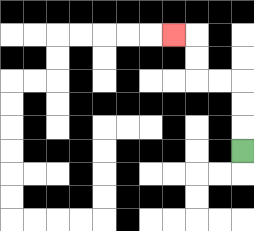{'start': '[10, 6]', 'end': '[7, 1]', 'path_directions': 'U,U,U,L,L,U,U,L', 'path_coordinates': '[[10, 6], [10, 5], [10, 4], [10, 3], [9, 3], [8, 3], [8, 2], [8, 1], [7, 1]]'}